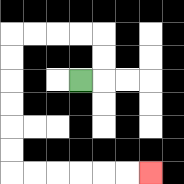{'start': '[3, 3]', 'end': '[6, 7]', 'path_directions': 'R,U,U,L,L,L,L,D,D,D,D,D,D,R,R,R,R,R,R', 'path_coordinates': '[[3, 3], [4, 3], [4, 2], [4, 1], [3, 1], [2, 1], [1, 1], [0, 1], [0, 2], [0, 3], [0, 4], [0, 5], [0, 6], [0, 7], [1, 7], [2, 7], [3, 7], [4, 7], [5, 7], [6, 7]]'}